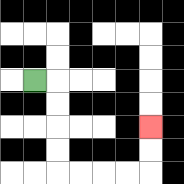{'start': '[1, 3]', 'end': '[6, 5]', 'path_directions': 'R,D,D,D,D,R,R,R,R,U,U', 'path_coordinates': '[[1, 3], [2, 3], [2, 4], [2, 5], [2, 6], [2, 7], [3, 7], [4, 7], [5, 7], [6, 7], [6, 6], [6, 5]]'}